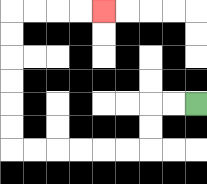{'start': '[8, 4]', 'end': '[4, 0]', 'path_directions': 'L,L,D,D,L,L,L,L,L,L,U,U,U,U,U,U,R,R,R,R', 'path_coordinates': '[[8, 4], [7, 4], [6, 4], [6, 5], [6, 6], [5, 6], [4, 6], [3, 6], [2, 6], [1, 6], [0, 6], [0, 5], [0, 4], [0, 3], [0, 2], [0, 1], [0, 0], [1, 0], [2, 0], [3, 0], [4, 0]]'}